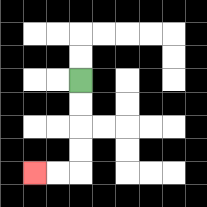{'start': '[3, 3]', 'end': '[1, 7]', 'path_directions': 'D,D,D,D,L,L', 'path_coordinates': '[[3, 3], [3, 4], [3, 5], [3, 6], [3, 7], [2, 7], [1, 7]]'}